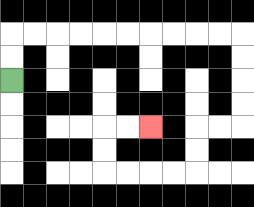{'start': '[0, 3]', 'end': '[6, 5]', 'path_directions': 'U,U,R,R,R,R,R,R,R,R,R,R,D,D,D,D,L,L,D,D,L,L,L,L,U,U,R,R', 'path_coordinates': '[[0, 3], [0, 2], [0, 1], [1, 1], [2, 1], [3, 1], [4, 1], [5, 1], [6, 1], [7, 1], [8, 1], [9, 1], [10, 1], [10, 2], [10, 3], [10, 4], [10, 5], [9, 5], [8, 5], [8, 6], [8, 7], [7, 7], [6, 7], [5, 7], [4, 7], [4, 6], [4, 5], [5, 5], [6, 5]]'}